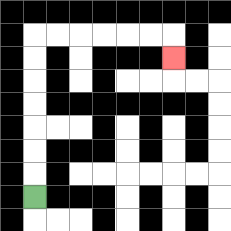{'start': '[1, 8]', 'end': '[7, 2]', 'path_directions': 'U,U,U,U,U,U,U,R,R,R,R,R,R,D', 'path_coordinates': '[[1, 8], [1, 7], [1, 6], [1, 5], [1, 4], [1, 3], [1, 2], [1, 1], [2, 1], [3, 1], [4, 1], [5, 1], [6, 1], [7, 1], [7, 2]]'}